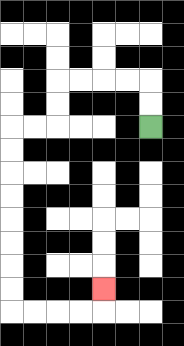{'start': '[6, 5]', 'end': '[4, 12]', 'path_directions': 'U,U,L,L,L,L,D,D,L,L,D,D,D,D,D,D,D,D,R,R,R,R,U', 'path_coordinates': '[[6, 5], [6, 4], [6, 3], [5, 3], [4, 3], [3, 3], [2, 3], [2, 4], [2, 5], [1, 5], [0, 5], [0, 6], [0, 7], [0, 8], [0, 9], [0, 10], [0, 11], [0, 12], [0, 13], [1, 13], [2, 13], [3, 13], [4, 13], [4, 12]]'}